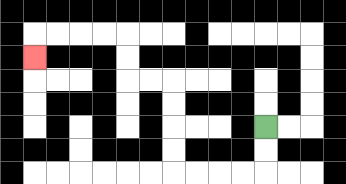{'start': '[11, 5]', 'end': '[1, 2]', 'path_directions': 'D,D,L,L,L,L,U,U,U,U,L,L,U,U,L,L,L,L,D', 'path_coordinates': '[[11, 5], [11, 6], [11, 7], [10, 7], [9, 7], [8, 7], [7, 7], [7, 6], [7, 5], [7, 4], [7, 3], [6, 3], [5, 3], [5, 2], [5, 1], [4, 1], [3, 1], [2, 1], [1, 1], [1, 2]]'}